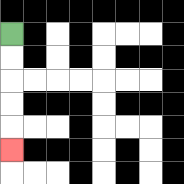{'start': '[0, 1]', 'end': '[0, 6]', 'path_directions': 'D,D,D,D,D', 'path_coordinates': '[[0, 1], [0, 2], [0, 3], [0, 4], [0, 5], [0, 6]]'}